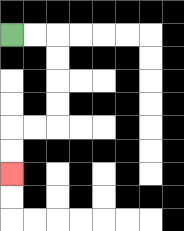{'start': '[0, 1]', 'end': '[0, 7]', 'path_directions': 'R,R,D,D,D,D,L,L,D,D', 'path_coordinates': '[[0, 1], [1, 1], [2, 1], [2, 2], [2, 3], [2, 4], [2, 5], [1, 5], [0, 5], [0, 6], [0, 7]]'}